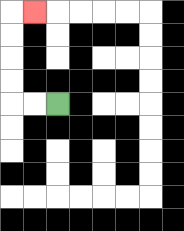{'start': '[2, 4]', 'end': '[1, 0]', 'path_directions': 'L,L,U,U,U,U,R', 'path_coordinates': '[[2, 4], [1, 4], [0, 4], [0, 3], [0, 2], [0, 1], [0, 0], [1, 0]]'}